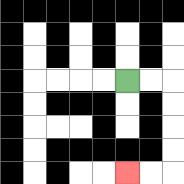{'start': '[5, 3]', 'end': '[5, 7]', 'path_directions': 'R,R,D,D,D,D,L,L', 'path_coordinates': '[[5, 3], [6, 3], [7, 3], [7, 4], [7, 5], [7, 6], [7, 7], [6, 7], [5, 7]]'}